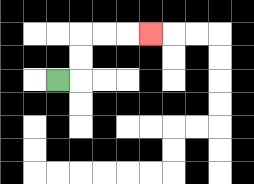{'start': '[2, 3]', 'end': '[6, 1]', 'path_directions': 'R,U,U,R,R,R', 'path_coordinates': '[[2, 3], [3, 3], [3, 2], [3, 1], [4, 1], [5, 1], [6, 1]]'}